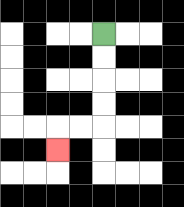{'start': '[4, 1]', 'end': '[2, 6]', 'path_directions': 'D,D,D,D,L,L,D', 'path_coordinates': '[[4, 1], [4, 2], [4, 3], [4, 4], [4, 5], [3, 5], [2, 5], [2, 6]]'}